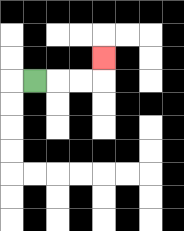{'start': '[1, 3]', 'end': '[4, 2]', 'path_directions': 'R,R,R,U', 'path_coordinates': '[[1, 3], [2, 3], [3, 3], [4, 3], [4, 2]]'}